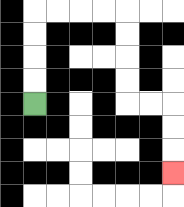{'start': '[1, 4]', 'end': '[7, 7]', 'path_directions': 'U,U,U,U,R,R,R,R,D,D,D,D,R,R,D,D,D', 'path_coordinates': '[[1, 4], [1, 3], [1, 2], [1, 1], [1, 0], [2, 0], [3, 0], [4, 0], [5, 0], [5, 1], [5, 2], [5, 3], [5, 4], [6, 4], [7, 4], [7, 5], [7, 6], [7, 7]]'}